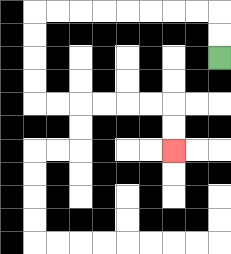{'start': '[9, 2]', 'end': '[7, 6]', 'path_directions': 'U,U,L,L,L,L,L,L,L,L,D,D,D,D,R,R,R,R,R,R,D,D', 'path_coordinates': '[[9, 2], [9, 1], [9, 0], [8, 0], [7, 0], [6, 0], [5, 0], [4, 0], [3, 0], [2, 0], [1, 0], [1, 1], [1, 2], [1, 3], [1, 4], [2, 4], [3, 4], [4, 4], [5, 4], [6, 4], [7, 4], [7, 5], [7, 6]]'}